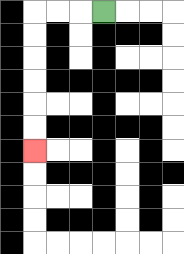{'start': '[4, 0]', 'end': '[1, 6]', 'path_directions': 'L,L,L,D,D,D,D,D,D', 'path_coordinates': '[[4, 0], [3, 0], [2, 0], [1, 0], [1, 1], [1, 2], [1, 3], [1, 4], [1, 5], [1, 6]]'}